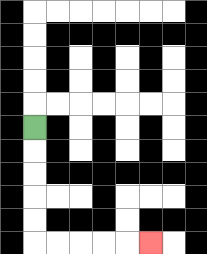{'start': '[1, 5]', 'end': '[6, 10]', 'path_directions': 'D,D,D,D,D,R,R,R,R,R', 'path_coordinates': '[[1, 5], [1, 6], [1, 7], [1, 8], [1, 9], [1, 10], [2, 10], [3, 10], [4, 10], [5, 10], [6, 10]]'}